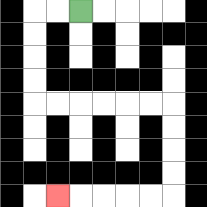{'start': '[3, 0]', 'end': '[2, 8]', 'path_directions': 'L,L,D,D,D,D,R,R,R,R,R,R,D,D,D,D,L,L,L,L,L', 'path_coordinates': '[[3, 0], [2, 0], [1, 0], [1, 1], [1, 2], [1, 3], [1, 4], [2, 4], [3, 4], [4, 4], [5, 4], [6, 4], [7, 4], [7, 5], [7, 6], [7, 7], [7, 8], [6, 8], [5, 8], [4, 8], [3, 8], [2, 8]]'}